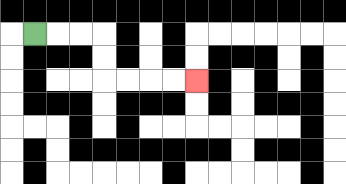{'start': '[1, 1]', 'end': '[8, 3]', 'path_directions': 'R,R,R,D,D,R,R,R,R', 'path_coordinates': '[[1, 1], [2, 1], [3, 1], [4, 1], [4, 2], [4, 3], [5, 3], [6, 3], [7, 3], [8, 3]]'}